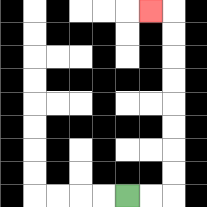{'start': '[5, 8]', 'end': '[6, 0]', 'path_directions': 'R,R,U,U,U,U,U,U,U,U,L', 'path_coordinates': '[[5, 8], [6, 8], [7, 8], [7, 7], [7, 6], [7, 5], [7, 4], [7, 3], [7, 2], [7, 1], [7, 0], [6, 0]]'}